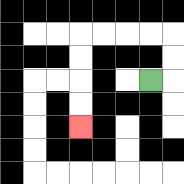{'start': '[6, 3]', 'end': '[3, 5]', 'path_directions': 'R,U,U,L,L,L,L,D,D,D,D', 'path_coordinates': '[[6, 3], [7, 3], [7, 2], [7, 1], [6, 1], [5, 1], [4, 1], [3, 1], [3, 2], [3, 3], [3, 4], [3, 5]]'}